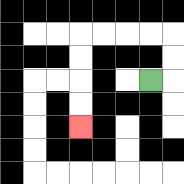{'start': '[6, 3]', 'end': '[3, 5]', 'path_directions': 'R,U,U,L,L,L,L,D,D,D,D', 'path_coordinates': '[[6, 3], [7, 3], [7, 2], [7, 1], [6, 1], [5, 1], [4, 1], [3, 1], [3, 2], [3, 3], [3, 4], [3, 5]]'}